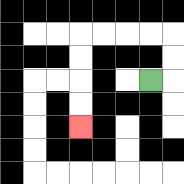{'start': '[6, 3]', 'end': '[3, 5]', 'path_directions': 'R,U,U,L,L,L,L,D,D,D,D', 'path_coordinates': '[[6, 3], [7, 3], [7, 2], [7, 1], [6, 1], [5, 1], [4, 1], [3, 1], [3, 2], [3, 3], [3, 4], [3, 5]]'}